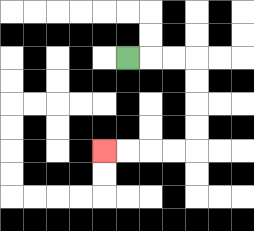{'start': '[5, 2]', 'end': '[4, 6]', 'path_directions': 'R,R,R,D,D,D,D,L,L,L,L', 'path_coordinates': '[[5, 2], [6, 2], [7, 2], [8, 2], [8, 3], [8, 4], [8, 5], [8, 6], [7, 6], [6, 6], [5, 6], [4, 6]]'}